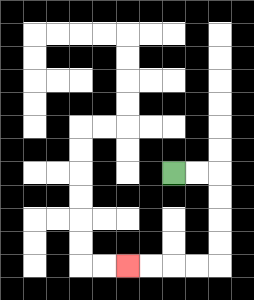{'start': '[7, 7]', 'end': '[5, 11]', 'path_directions': 'R,R,D,D,D,D,L,L,L,L', 'path_coordinates': '[[7, 7], [8, 7], [9, 7], [9, 8], [9, 9], [9, 10], [9, 11], [8, 11], [7, 11], [6, 11], [5, 11]]'}